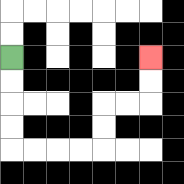{'start': '[0, 2]', 'end': '[6, 2]', 'path_directions': 'D,D,D,D,R,R,R,R,U,U,R,R,U,U', 'path_coordinates': '[[0, 2], [0, 3], [0, 4], [0, 5], [0, 6], [1, 6], [2, 6], [3, 6], [4, 6], [4, 5], [4, 4], [5, 4], [6, 4], [6, 3], [6, 2]]'}